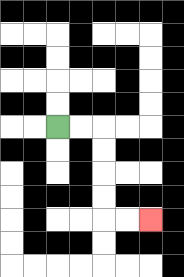{'start': '[2, 5]', 'end': '[6, 9]', 'path_directions': 'R,R,D,D,D,D,R,R', 'path_coordinates': '[[2, 5], [3, 5], [4, 5], [4, 6], [4, 7], [4, 8], [4, 9], [5, 9], [6, 9]]'}